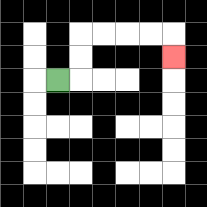{'start': '[2, 3]', 'end': '[7, 2]', 'path_directions': 'R,U,U,R,R,R,R,D', 'path_coordinates': '[[2, 3], [3, 3], [3, 2], [3, 1], [4, 1], [5, 1], [6, 1], [7, 1], [7, 2]]'}